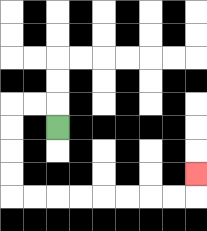{'start': '[2, 5]', 'end': '[8, 7]', 'path_directions': 'U,L,L,D,D,D,D,R,R,R,R,R,R,R,R,U', 'path_coordinates': '[[2, 5], [2, 4], [1, 4], [0, 4], [0, 5], [0, 6], [0, 7], [0, 8], [1, 8], [2, 8], [3, 8], [4, 8], [5, 8], [6, 8], [7, 8], [8, 8], [8, 7]]'}